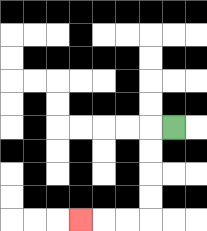{'start': '[7, 5]', 'end': '[3, 9]', 'path_directions': 'L,D,D,D,D,L,L,L', 'path_coordinates': '[[7, 5], [6, 5], [6, 6], [6, 7], [6, 8], [6, 9], [5, 9], [4, 9], [3, 9]]'}